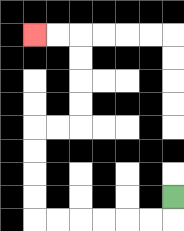{'start': '[7, 8]', 'end': '[1, 1]', 'path_directions': 'D,L,L,L,L,L,L,U,U,U,U,R,R,U,U,U,U,L,L', 'path_coordinates': '[[7, 8], [7, 9], [6, 9], [5, 9], [4, 9], [3, 9], [2, 9], [1, 9], [1, 8], [1, 7], [1, 6], [1, 5], [2, 5], [3, 5], [3, 4], [3, 3], [3, 2], [3, 1], [2, 1], [1, 1]]'}